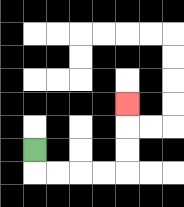{'start': '[1, 6]', 'end': '[5, 4]', 'path_directions': 'D,R,R,R,R,U,U,U', 'path_coordinates': '[[1, 6], [1, 7], [2, 7], [3, 7], [4, 7], [5, 7], [5, 6], [5, 5], [5, 4]]'}